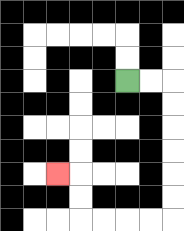{'start': '[5, 3]', 'end': '[2, 7]', 'path_directions': 'R,R,D,D,D,D,D,D,L,L,L,L,U,U,L', 'path_coordinates': '[[5, 3], [6, 3], [7, 3], [7, 4], [7, 5], [7, 6], [7, 7], [7, 8], [7, 9], [6, 9], [5, 9], [4, 9], [3, 9], [3, 8], [3, 7], [2, 7]]'}